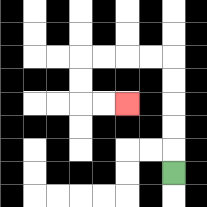{'start': '[7, 7]', 'end': '[5, 4]', 'path_directions': 'U,U,U,U,U,L,L,L,L,D,D,R,R', 'path_coordinates': '[[7, 7], [7, 6], [7, 5], [7, 4], [7, 3], [7, 2], [6, 2], [5, 2], [4, 2], [3, 2], [3, 3], [3, 4], [4, 4], [5, 4]]'}